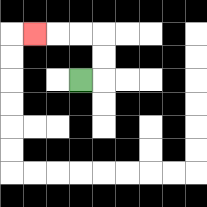{'start': '[3, 3]', 'end': '[1, 1]', 'path_directions': 'R,U,U,L,L,L', 'path_coordinates': '[[3, 3], [4, 3], [4, 2], [4, 1], [3, 1], [2, 1], [1, 1]]'}